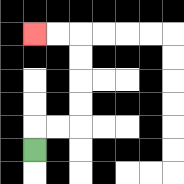{'start': '[1, 6]', 'end': '[1, 1]', 'path_directions': 'U,R,R,U,U,U,U,L,L', 'path_coordinates': '[[1, 6], [1, 5], [2, 5], [3, 5], [3, 4], [3, 3], [3, 2], [3, 1], [2, 1], [1, 1]]'}